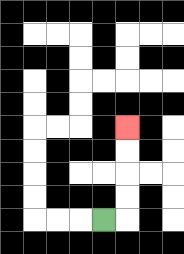{'start': '[4, 9]', 'end': '[5, 5]', 'path_directions': 'R,U,U,U,U', 'path_coordinates': '[[4, 9], [5, 9], [5, 8], [5, 7], [5, 6], [5, 5]]'}